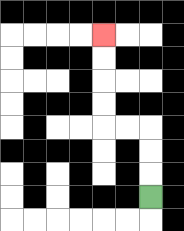{'start': '[6, 8]', 'end': '[4, 1]', 'path_directions': 'U,U,U,L,L,U,U,U,U', 'path_coordinates': '[[6, 8], [6, 7], [6, 6], [6, 5], [5, 5], [4, 5], [4, 4], [4, 3], [4, 2], [4, 1]]'}